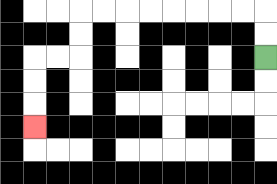{'start': '[11, 2]', 'end': '[1, 5]', 'path_directions': 'U,U,L,L,L,L,L,L,L,L,D,D,L,L,D,D,D', 'path_coordinates': '[[11, 2], [11, 1], [11, 0], [10, 0], [9, 0], [8, 0], [7, 0], [6, 0], [5, 0], [4, 0], [3, 0], [3, 1], [3, 2], [2, 2], [1, 2], [1, 3], [1, 4], [1, 5]]'}